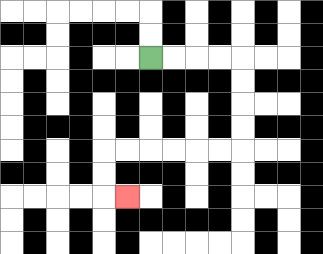{'start': '[6, 2]', 'end': '[5, 8]', 'path_directions': 'R,R,R,R,D,D,D,D,L,L,L,L,L,L,D,D,R', 'path_coordinates': '[[6, 2], [7, 2], [8, 2], [9, 2], [10, 2], [10, 3], [10, 4], [10, 5], [10, 6], [9, 6], [8, 6], [7, 6], [6, 6], [5, 6], [4, 6], [4, 7], [4, 8], [5, 8]]'}